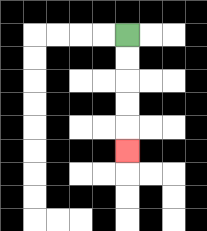{'start': '[5, 1]', 'end': '[5, 6]', 'path_directions': 'D,D,D,D,D', 'path_coordinates': '[[5, 1], [5, 2], [5, 3], [5, 4], [5, 5], [5, 6]]'}